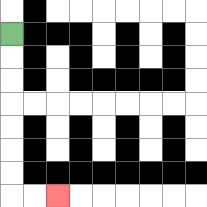{'start': '[0, 1]', 'end': '[2, 8]', 'path_directions': 'D,D,D,D,D,D,D,R,R', 'path_coordinates': '[[0, 1], [0, 2], [0, 3], [0, 4], [0, 5], [0, 6], [0, 7], [0, 8], [1, 8], [2, 8]]'}